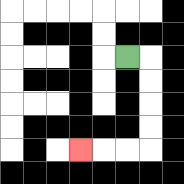{'start': '[5, 2]', 'end': '[3, 6]', 'path_directions': 'R,D,D,D,D,L,L,L', 'path_coordinates': '[[5, 2], [6, 2], [6, 3], [6, 4], [6, 5], [6, 6], [5, 6], [4, 6], [3, 6]]'}